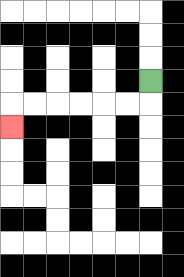{'start': '[6, 3]', 'end': '[0, 5]', 'path_directions': 'D,L,L,L,L,L,L,D', 'path_coordinates': '[[6, 3], [6, 4], [5, 4], [4, 4], [3, 4], [2, 4], [1, 4], [0, 4], [0, 5]]'}